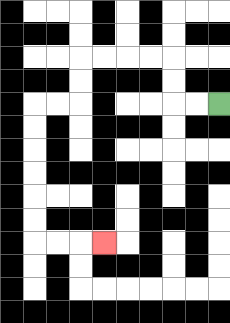{'start': '[9, 4]', 'end': '[4, 10]', 'path_directions': 'L,L,U,U,L,L,L,L,D,D,L,L,D,D,D,D,D,D,R,R,R', 'path_coordinates': '[[9, 4], [8, 4], [7, 4], [7, 3], [7, 2], [6, 2], [5, 2], [4, 2], [3, 2], [3, 3], [3, 4], [2, 4], [1, 4], [1, 5], [1, 6], [1, 7], [1, 8], [1, 9], [1, 10], [2, 10], [3, 10], [4, 10]]'}